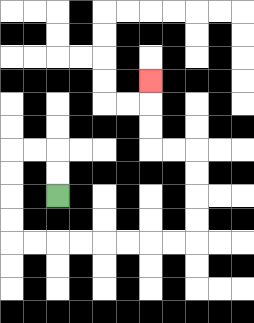{'start': '[2, 8]', 'end': '[6, 3]', 'path_directions': 'U,U,L,L,D,D,D,D,R,R,R,R,R,R,R,R,U,U,U,U,L,L,U,U,U', 'path_coordinates': '[[2, 8], [2, 7], [2, 6], [1, 6], [0, 6], [0, 7], [0, 8], [0, 9], [0, 10], [1, 10], [2, 10], [3, 10], [4, 10], [5, 10], [6, 10], [7, 10], [8, 10], [8, 9], [8, 8], [8, 7], [8, 6], [7, 6], [6, 6], [6, 5], [6, 4], [6, 3]]'}